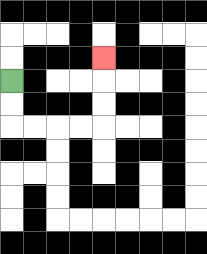{'start': '[0, 3]', 'end': '[4, 2]', 'path_directions': 'D,D,R,R,R,R,U,U,U', 'path_coordinates': '[[0, 3], [0, 4], [0, 5], [1, 5], [2, 5], [3, 5], [4, 5], [4, 4], [4, 3], [4, 2]]'}